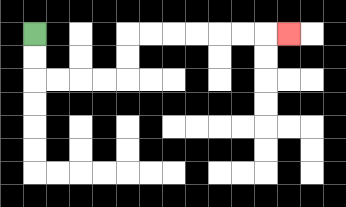{'start': '[1, 1]', 'end': '[12, 1]', 'path_directions': 'D,D,R,R,R,R,U,U,R,R,R,R,R,R,R', 'path_coordinates': '[[1, 1], [1, 2], [1, 3], [2, 3], [3, 3], [4, 3], [5, 3], [5, 2], [5, 1], [6, 1], [7, 1], [8, 1], [9, 1], [10, 1], [11, 1], [12, 1]]'}